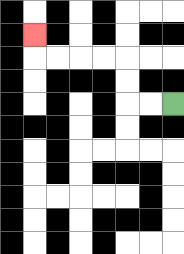{'start': '[7, 4]', 'end': '[1, 1]', 'path_directions': 'L,L,U,U,L,L,L,L,U', 'path_coordinates': '[[7, 4], [6, 4], [5, 4], [5, 3], [5, 2], [4, 2], [3, 2], [2, 2], [1, 2], [1, 1]]'}